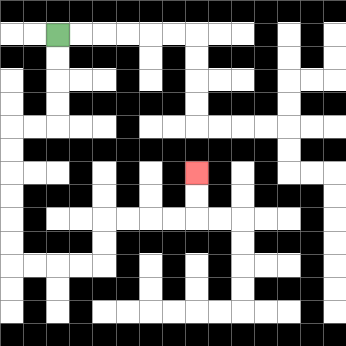{'start': '[2, 1]', 'end': '[8, 7]', 'path_directions': 'D,D,D,D,L,L,D,D,D,D,D,D,R,R,R,R,U,U,R,R,R,R,U,U', 'path_coordinates': '[[2, 1], [2, 2], [2, 3], [2, 4], [2, 5], [1, 5], [0, 5], [0, 6], [0, 7], [0, 8], [0, 9], [0, 10], [0, 11], [1, 11], [2, 11], [3, 11], [4, 11], [4, 10], [4, 9], [5, 9], [6, 9], [7, 9], [8, 9], [8, 8], [8, 7]]'}